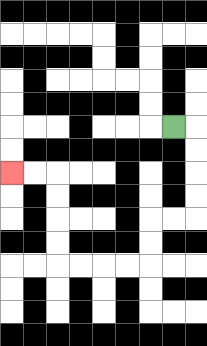{'start': '[7, 5]', 'end': '[0, 7]', 'path_directions': 'R,D,D,D,D,L,L,D,D,L,L,L,L,U,U,U,U,L,L', 'path_coordinates': '[[7, 5], [8, 5], [8, 6], [8, 7], [8, 8], [8, 9], [7, 9], [6, 9], [6, 10], [6, 11], [5, 11], [4, 11], [3, 11], [2, 11], [2, 10], [2, 9], [2, 8], [2, 7], [1, 7], [0, 7]]'}